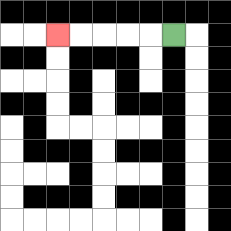{'start': '[7, 1]', 'end': '[2, 1]', 'path_directions': 'L,L,L,L,L', 'path_coordinates': '[[7, 1], [6, 1], [5, 1], [4, 1], [3, 1], [2, 1]]'}